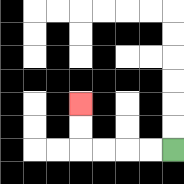{'start': '[7, 6]', 'end': '[3, 4]', 'path_directions': 'L,L,L,L,U,U', 'path_coordinates': '[[7, 6], [6, 6], [5, 6], [4, 6], [3, 6], [3, 5], [3, 4]]'}